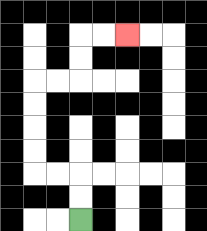{'start': '[3, 9]', 'end': '[5, 1]', 'path_directions': 'U,U,L,L,U,U,U,U,R,R,U,U,R,R', 'path_coordinates': '[[3, 9], [3, 8], [3, 7], [2, 7], [1, 7], [1, 6], [1, 5], [1, 4], [1, 3], [2, 3], [3, 3], [3, 2], [3, 1], [4, 1], [5, 1]]'}